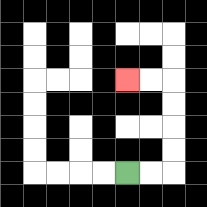{'start': '[5, 7]', 'end': '[5, 3]', 'path_directions': 'R,R,U,U,U,U,L,L', 'path_coordinates': '[[5, 7], [6, 7], [7, 7], [7, 6], [7, 5], [7, 4], [7, 3], [6, 3], [5, 3]]'}